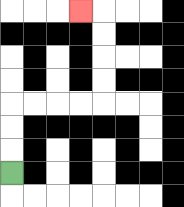{'start': '[0, 7]', 'end': '[3, 0]', 'path_directions': 'U,U,U,R,R,R,R,U,U,U,U,L', 'path_coordinates': '[[0, 7], [0, 6], [0, 5], [0, 4], [1, 4], [2, 4], [3, 4], [4, 4], [4, 3], [4, 2], [4, 1], [4, 0], [3, 0]]'}